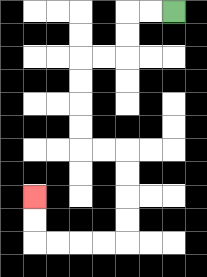{'start': '[7, 0]', 'end': '[1, 8]', 'path_directions': 'L,L,D,D,L,L,D,D,D,D,R,R,D,D,D,D,L,L,L,L,U,U', 'path_coordinates': '[[7, 0], [6, 0], [5, 0], [5, 1], [5, 2], [4, 2], [3, 2], [3, 3], [3, 4], [3, 5], [3, 6], [4, 6], [5, 6], [5, 7], [5, 8], [5, 9], [5, 10], [4, 10], [3, 10], [2, 10], [1, 10], [1, 9], [1, 8]]'}